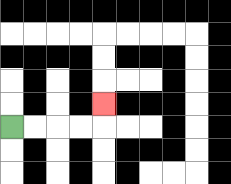{'start': '[0, 5]', 'end': '[4, 4]', 'path_directions': 'R,R,R,R,U', 'path_coordinates': '[[0, 5], [1, 5], [2, 5], [3, 5], [4, 5], [4, 4]]'}